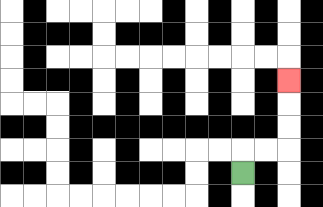{'start': '[10, 7]', 'end': '[12, 3]', 'path_directions': 'U,R,R,U,U,U', 'path_coordinates': '[[10, 7], [10, 6], [11, 6], [12, 6], [12, 5], [12, 4], [12, 3]]'}